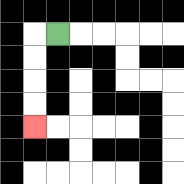{'start': '[2, 1]', 'end': '[1, 5]', 'path_directions': 'L,D,D,D,D', 'path_coordinates': '[[2, 1], [1, 1], [1, 2], [1, 3], [1, 4], [1, 5]]'}